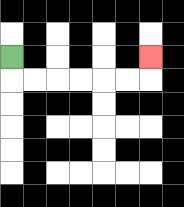{'start': '[0, 2]', 'end': '[6, 2]', 'path_directions': 'D,R,R,R,R,R,R,U', 'path_coordinates': '[[0, 2], [0, 3], [1, 3], [2, 3], [3, 3], [4, 3], [5, 3], [6, 3], [6, 2]]'}